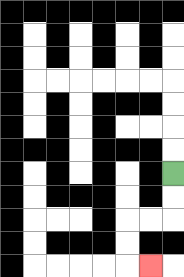{'start': '[7, 7]', 'end': '[6, 11]', 'path_directions': 'D,D,L,L,D,D,R', 'path_coordinates': '[[7, 7], [7, 8], [7, 9], [6, 9], [5, 9], [5, 10], [5, 11], [6, 11]]'}